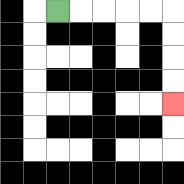{'start': '[2, 0]', 'end': '[7, 4]', 'path_directions': 'R,R,R,R,R,D,D,D,D', 'path_coordinates': '[[2, 0], [3, 0], [4, 0], [5, 0], [6, 0], [7, 0], [7, 1], [7, 2], [7, 3], [7, 4]]'}